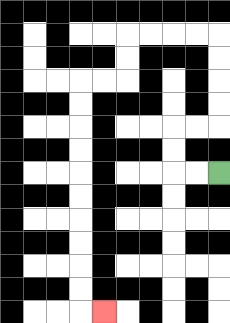{'start': '[9, 7]', 'end': '[4, 13]', 'path_directions': 'L,L,U,U,R,R,U,U,U,U,L,L,L,L,D,D,L,L,D,D,D,D,D,D,D,D,D,D,R', 'path_coordinates': '[[9, 7], [8, 7], [7, 7], [7, 6], [7, 5], [8, 5], [9, 5], [9, 4], [9, 3], [9, 2], [9, 1], [8, 1], [7, 1], [6, 1], [5, 1], [5, 2], [5, 3], [4, 3], [3, 3], [3, 4], [3, 5], [3, 6], [3, 7], [3, 8], [3, 9], [3, 10], [3, 11], [3, 12], [3, 13], [4, 13]]'}